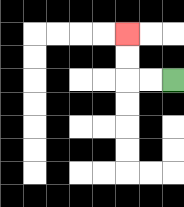{'start': '[7, 3]', 'end': '[5, 1]', 'path_directions': 'L,L,U,U', 'path_coordinates': '[[7, 3], [6, 3], [5, 3], [5, 2], [5, 1]]'}